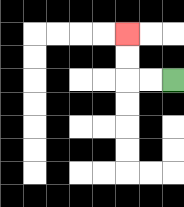{'start': '[7, 3]', 'end': '[5, 1]', 'path_directions': 'L,L,U,U', 'path_coordinates': '[[7, 3], [6, 3], [5, 3], [5, 2], [5, 1]]'}